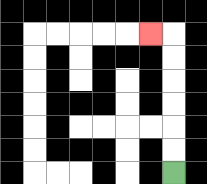{'start': '[7, 7]', 'end': '[6, 1]', 'path_directions': 'U,U,U,U,U,U,L', 'path_coordinates': '[[7, 7], [7, 6], [7, 5], [7, 4], [7, 3], [7, 2], [7, 1], [6, 1]]'}